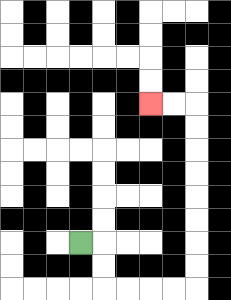{'start': '[3, 10]', 'end': '[6, 4]', 'path_directions': 'R,D,D,R,R,R,R,U,U,U,U,U,U,U,U,L,L', 'path_coordinates': '[[3, 10], [4, 10], [4, 11], [4, 12], [5, 12], [6, 12], [7, 12], [8, 12], [8, 11], [8, 10], [8, 9], [8, 8], [8, 7], [8, 6], [8, 5], [8, 4], [7, 4], [6, 4]]'}